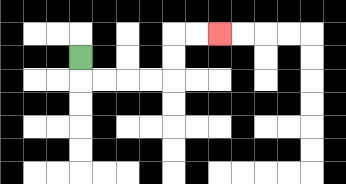{'start': '[3, 2]', 'end': '[9, 1]', 'path_directions': 'D,R,R,R,R,U,U,R,R', 'path_coordinates': '[[3, 2], [3, 3], [4, 3], [5, 3], [6, 3], [7, 3], [7, 2], [7, 1], [8, 1], [9, 1]]'}